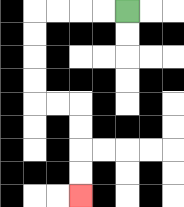{'start': '[5, 0]', 'end': '[3, 8]', 'path_directions': 'L,L,L,L,D,D,D,D,R,R,D,D,D,D', 'path_coordinates': '[[5, 0], [4, 0], [3, 0], [2, 0], [1, 0], [1, 1], [1, 2], [1, 3], [1, 4], [2, 4], [3, 4], [3, 5], [3, 6], [3, 7], [3, 8]]'}